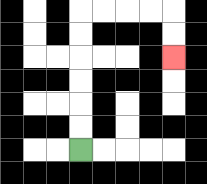{'start': '[3, 6]', 'end': '[7, 2]', 'path_directions': 'U,U,U,U,U,U,R,R,R,R,D,D', 'path_coordinates': '[[3, 6], [3, 5], [3, 4], [3, 3], [3, 2], [3, 1], [3, 0], [4, 0], [5, 0], [6, 0], [7, 0], [7, 1], [7, 2]]'}